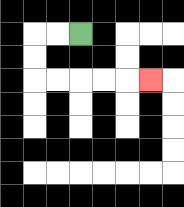{'start': '[3, 1]', 'end': '[6, 3]', 'path_directions': 'L,L,D,D,R,R,R,R,R', 'path_coordinates': '[[3, 1], [2, 1], [1, 1], [1, 2], [1, 3], [2, 3], [3, 3], [4, 3], [5, 3], [6, 3]]'}